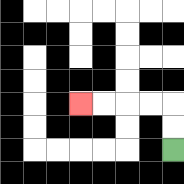{'start': '[7, 6]', 'end': '[3, 4]', 'path_directions': 'U,U,L,L,L,L', 'path_coordinates': '[[7, 6], [7, 5], [7, 4], [6, 4], [5, 4], [4, 4], [3, 4]]'}